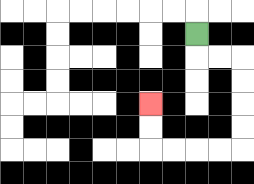{'start': '[8, 1]', 'end': '[6, 4]', 'path_directions': 'D,R,R,D,D,D,D,L,L,L,L,U,U', 'path_coordinates': '[[8, 1], [8, 2], [9, 2], [10, 2], [10, 3], [10, 4], [10, 5], [10, 6], [9, 6], [8, 6], [7, 6], [6, 6], [6, 5], [6, 4]]'}